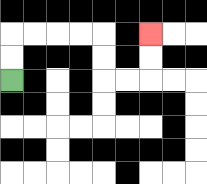{'start': '[0, 3]', 'end': '[6, 1]', 'path_directions': 'U,U,R,R,R,R,D,D,R,R,U,U', 'path_coordinates': '[[0, 3], [0, 2], [0, 1], [1, 1], [2, 1], [3, 1], [4, 1], [4, 2], [4, 3], [5, 3], [6, 3], [6, 2], [6, 1]]'}